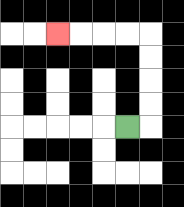{'start': '[5, 5]', 'end': '[2, 1]', 'path_directions': 'R,U,U,U,U,L,L,L,L', 'path_coordinates': '[[5, 5], [6, 5], [6, 4], [6, 3], [6, 2], [6, 1], [5, 1], [4, 1], [3, 1], [2, 1]]'}